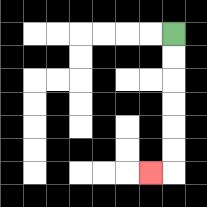{'start': '[7, 1]', 'end': '[6, 7]', 'path_directions': 'D,D,D,D,D,D,L', 'path_coordinates': '[[7, 1], [7, 2], [7, 3], [7, 4], [7, 5], [7, 6], [7, 7], [6, 7]]'}